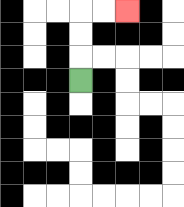{'start': '[3, 3]', 'end': '[5, 0]', 'path_directions': 'U,U,U,R,R', 'path_coordinates': '[[3, 3], [3, 2], [3, 1], [3, 0], [4, 0], [5, 0]]'}